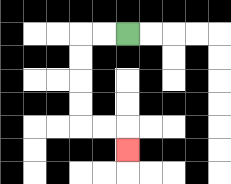{'start': '[5, 1]', 'end': '[5, 6]', 'path_directions': 'L,L,D,D,D,D,R,R,D', 'path_coordinates': '[[5, 1], [4, 1], [3, 1], [3, 2], [3, 3], [3, 4], [3, 5], [4, 5], [5, 5], [5, 6]]'}